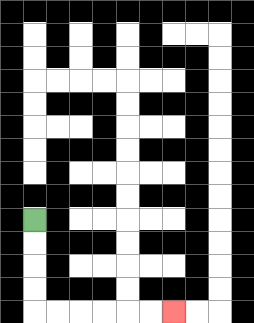{'start': '[1, 9]', 'end': '[7, 13]', 'path_directions': 'D,D,D,D,R,R,R,R,R,R', 'path_coordinates': '[[1, 9], [1, 10], [1, 11], [1, 12], [1, 13], [2, 13], [3, 13], [4, 13], [5, 13], [6, 13], [7, 13]]'}